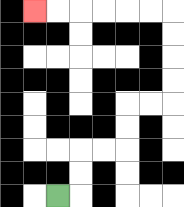{'start': '[2, 8]', 'end': '[1, 0]', 'path_directions': 'R,U,U,R,R,U,U,R,R,U,U,U,U,L,L,L,L,L,L', 'path_coordinates': '[[2, 8], [3, 8], [3, 7], [3, 6], [4, 6], [5, 6], [5, 5], [5, 4], [6, 4], [7, 4], [7, 3], [7, 2], [7, 1], [7, 0], [6, 0], [5, 0], [4, 0], [3, 0], [2, 0], [1, 0]]'}